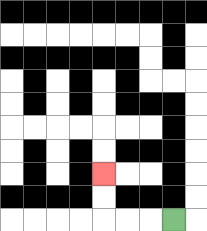{'start': '[7, 9]', 'end': '[4, 7]', 'path_directions': 'L,L,L,U,U', 'path_coordinates': '[[7, 9], [6, 9], [5, 9], [4, 9], [4, 8], [4, 7]]'}